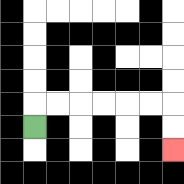{'start': '[1, 5]', 'end': '[7, 6]', 'path_directions': 'U,R,R,R,R,R,R,D,D', 'path_coordinates': '[[1, 5], [1, 4], [2, 4], [3, 4], [4, 4], [5, 4], [6, 4], [7, 4], [7, 5], [7, 6]]'}